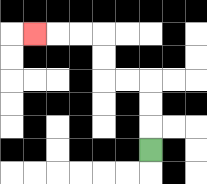{'start': '[6, 6]', 'end': '[1, 1]', 'path_directions': 'U,U,U,L,L,U,U,L,L,L', 'path_coordinates': '[[6, 6], [6, 5], [6, 4], [6, 3], [5, 3], [4, 3], [4, 2], [4, 1], [3, 1], [2, 1], [1, 1]]'}